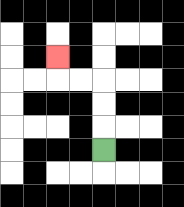{'start': '[4, 6]', 'end': '[2, 2]', 'path_directions': 'U,U,U,L,L,U', 'path_coordinates': '[[4, 6], [4, 5], [4, 4], [4, 3], [3, 3], [2, 3], [2, 2]]'}